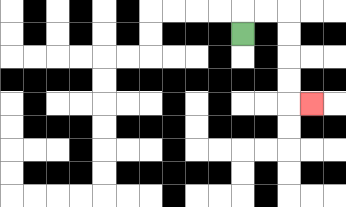{'start': '[10, 1]', 'end': '[13, 4]', 'path_directions': 'U,R,R,D,D,D,D,R', 'path_coordinates': '[[10, 1], [10, 0], [11, 0], [12, 0], [12, 1], [12, 2], [12, 3], [12, 4], [13, 4]]'}